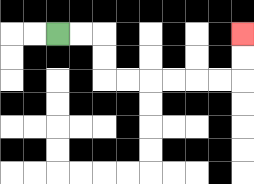{'start': '[2, 1]', 'end': '[10, 1]', 'path_directions': 'R,R,D,D,R,R,R,R,R,R,U,U', 'path_coordinates': '[[2, 1], [3, 1], [4, 1], [4, 2], [4, 3], [5, 3], [6, 3], [7, 3], [8, 3], [9, 3], [10, 3], [10, 2], [10, 1]]'}